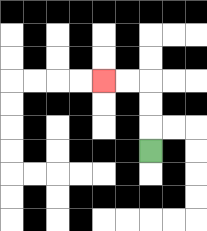{'start': '[6, 6]', 'end': '[4, 3]', 'path_directions': 'U,U,U,L,L', 'path_coordinates': '[[6, 6], [6, 5], [6, 4], [6, 3], [5, 3], [4, 3]]'}